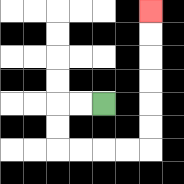{'start': '[4, 4]', 'end': '[6, 0]', 'path_directions': 'L,L,D,D,R,R,R,R,U,U,U,U,U,U', 'path_coordinates': '[[4, 4], [3, 4], [2, 4], [2, 5], [2, 6], [3, 6], [4, 6], [5, 6], [6, 6], [6, 5], [6, 4], [6, 3], [6, 2], [6, 1], [6, 0]]'}